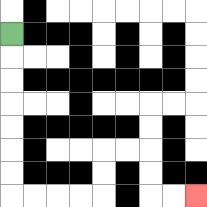{'start': '[0, 1]', 'end': '[8, 8]', 'path_directions': 'D,D,D,D,D,D,D,R,R,R,R,U,U,R,R,D,D,R,R', 'path_coordinates': '[[0, 1], [0, 2], [0, 3], [0, 4], [0, 5], [0, 6], [0, 7], [0, 8], [1, 8], [2, 8], [3, 8], [4, 8], [4, 7], [4, 6], [5, 6], [6, 6], [6, 7], [6, 8], [7, 8], [8, 8]]'}